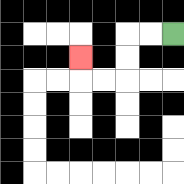{'start': '[7, 1]', 'end': '[3, 2]', 'path_directions': 'L,L,D,D,L,L,U', 'path_coordinates': '[[7, 1], [6, 1], [5, 1], [5, 2], [5, 3], [4, 3], [3, 3], [3, 2]]'}